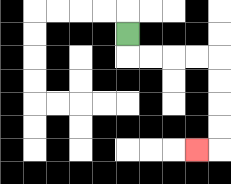{'start': '[5, 1]', 'end': '[8, 6]', 'path_directions': 'D,R,R,R,R,D,D,D,D,L', 'path_coordinates': '[[5, 1], [5, 2], [6, 2], [7, 2], [8, 2], [9, 2], [9, 3], [9, 4], [9, 5], [9, 6], [8, 6]]'}